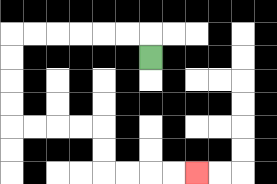{'start': '[6, 2]', 'end': '[8, 7]', 'path_directions': 'U,L,L,L,L,L,L,D,D,D,D,R,R,R,R,D,D,R,R,R,R', 'path_coordinates': '[[6, 2], [6, 1], [5, 1], [4, 1], [3, 1], [2, 1], [1, 1], [0, 1], [0, 2], [0, 3], [0, 4], [0, 5], [1, 5], [2, 5], [3, 5], [4, 5], [4, 6], [4, 7], [5, 7], [6, 7], [7, 7], [8, 7]]'}